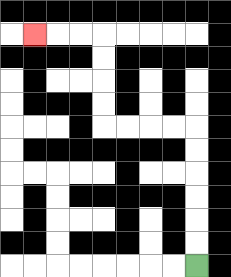{'start': '[8, 11]', 'end': '[1, 1]', 'path_directions': 'U,U,U,U,U,U,L,L,L,L,U,U,U,U,L,L,L', 'path_coordinates': '[[8, 11], [8, 10], [8, 9], [8, 8], [8, 7], [8, 6], [8, 5], [7, 5], [6, 5], [5, 5], [4, 5], [4, 4], [4, 3], [4, 2], [4, 1], [3, 1], [2, 1], [1, 1]]'}